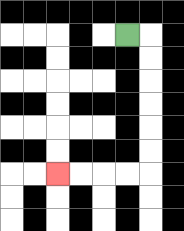{'start': '[5, 1]', 'end': '[2, 7]', 'path_directions': 'R,D,D,D,D,D,D,L,L,L,L', 'path_coordinates': '[[5, 1], [6, 1], [6, 2], [6, 3], [6, 4], [6, 5], [6, 6], [6, 7], [5, 7], [4, 7], [3, 7], [2, 7]]'}